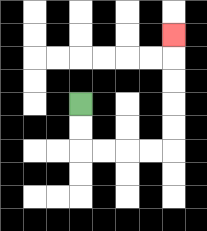{'start': '[3, 4]', 'end': '[7, 1]', 'path_directions': 'D,D,R,R,R,R,U,U,U,U,U', 'path_coordinates': '[[3, 4], [3, 5], [3, 6], [4, 6], [5, 6], [6, 6], [7, 6], [7, 5], [7, 4], [7, 3], [7, 2], [7, 1]]'}